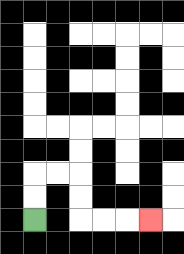{'start': '[1, 9]', 'end': '[6, 9]', 'path_directions': 'U,U,R,R,D,D,R,R,R', 'path_coordinates': '[[1, 9], [1, 8], [1, 7], [2, 7], [3, 7], [3, 8], [3, 9], [4, 9], [5, 9], [6, 9]]'}